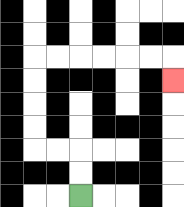{'start': '[3, 8]', 'end': '[7, 3]', 'path_directions': 'U,U,L,L,U,U,U,U,R,R,R,R,R,R,D', 'path_coordinates': '[[3, 8], [3, 7], [3, 6], [2, 6], [1, 6], [1, 5], [1, 4], [1, 3], [1, 2], [2, 2], [3, 2], [4, 2], [5, 2], [6, 2], [7, 2], [7, 3]]'}